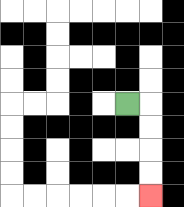{'start': '[5, 4]', 'end': '[6, 8]', 'path_directions': 'R,D,D,D,D', 'path_coordinates': '[[5, 4], [6, 4], [6, 5], [6, 6], [6, 7], [6, 8]]'}